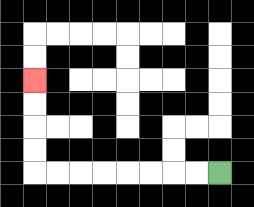{'start': '[9, 7]', 'end': '[1, 3]', 'path_directions': 'L,L,L,L,L,L,L,L,U,U,U,U', 'path_coordinates': '[[9, 7], [8, 7], [7, 7], [6, 7], [5, 7], [4, 7], [3, 7], [2, 7], [1, 7], [1, 6], [1, 5], [1, 4], [1, 3]]'}